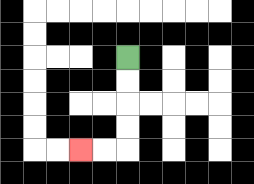{'start': '[5, 2]', 'end': '[3, 6]', 'path_directions': 'D,D,D,D,L,L', 'path_coordinates': '[[5, 2], [5, 3], [5, 4], [5, 5], [5, 6], [4, 6], [3, 6]]'}